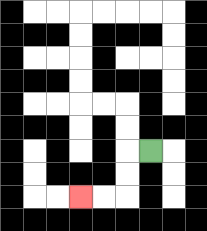{'start': '[6, 6]', 'end': '[3, 8]', 'path_directions': 'L,D,D,L,L', 'path_coordinates': '[[6, 6], [5, 6], [5, 7], [5, 8], [4, 8], [3, 8]]'}